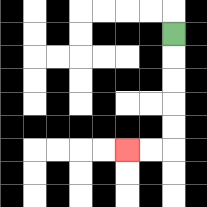{'start': '[7, 1]', 'end': '[5, 6]', 'path_directions': 'D,D,D,D,D,L,L', 'path_coordinates': '[[7, 1], [7, 2], [7, 3], [7, 4], [7, 5], [7, 6], [6, 6], [5, 6]]'}